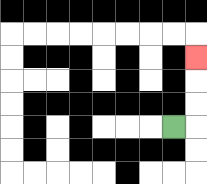{'start': '[7, 5]', 'end': '[8, 2]', 'path_directions': 'R,U,U,U', 'path_coordinates': '[[7, 5], [8, 5], [8, 4], [8, 3], [8, 2]]'}